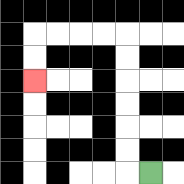{'start': '[6, 7]', 'end': '[1, 3]', 'path_directions': 'L,U,U,U,U,U,U,L,L,L,L,D,D', 'path_coordinates': '[[6, 7], [5, 7], [5, 6], [5, 5], [5, 4], [5, 3], [5, 2], [5, 1], [4, 1], [3, 1], [2, 1], [1, 1], [1, 2], [1, 3]]'}